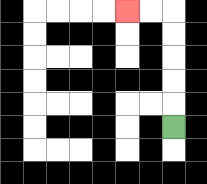{'start': '[7, 5]', 'end': '[5, 0]', 'path_directions': 'U,U,U,U,U,L,L', 'path_coordinates': '[[7, 5], [7, 4], [7, 3], [7, 2], [7, 1], [7, 0], [6, 0], [5, 0]]'}